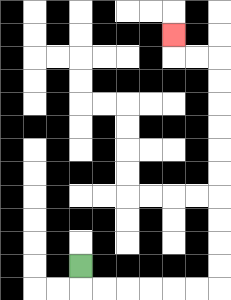{'start': '[3, 11]', 'end': '[7, 1]', 'path_directions': 'D,R,R,R,R,R,R,U,U,U,U,U,U,U,U,U,U,L,L,U', 'path_coordinates': '[[3, 11], [3, 12], [4, 12], [5, 12], [6, 12], [7, 12], [8, 12], [9, 12], [9, 11], [9, 10], [9, 9], [9, 8], [9, 7], [9, 6], [9, 5], [9, 4], [9, 3], [9, 2], [8, 2], [7, 2], [7, 1]]'}